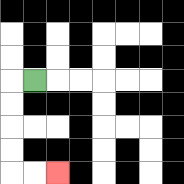{'start': '[1, 3]', 'end': '[2, 7]', 'path_directions': 'L,D,D,D,D,R,R', 'path_coordinates': '[[1, 3], [0, 3], [0, 4], [0, 5], [0, 6], [0, 7], [1, 7], [2, 7]]'}